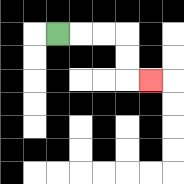{'start': '[2, 1]', 'end': '[6, 3]', 'path_directions': 'R,R,R,D,D,R', 'path_coordinates': '[[2, 1], [3, 1], [4, 1], [5, 1], [5, 2], [5, 3], [6, 3]]'}